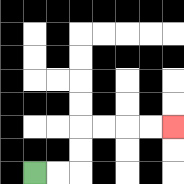{'start': '[1, 7]', 'end': '[7, 5]', 'path_directions': 'R,R,U,U,R,R,R,R', 'path_coordinates': '[[1, 7], [2, 7], [3, 7], [3, 6], [3, 5], [4, 5], [5, 5], [6, 5], [7, 5]]'}